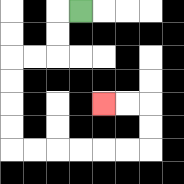{'start': '[3, 0]', 'end': '[4, 4]', 'path_directions': 'L,D,D,L,L,D,D,D,D,R,R,R,R,R,R,U,U,L,L', 'path_coordinates': '[[3, 0], [2, 0], [2, 1], [2, 2], [1, 2], [0, 2], [0, 3], [0, 4], [0, 5], [0, 6], [1, 6], [2, 6], [3, 6], [4, 6], [5, 6], [6, 6], [6, 5], [6, 4], [5, 4], [4, 4]]'}